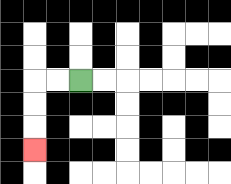{'start': '[3, 3]', 'end': '[1, 6]', 'path_directions': 'L,L,D,D,D', 'path_coordinates': '[[3, 3], [2, 3], [1, 3], [1, 4], [1, 5], [1, 6]]'}